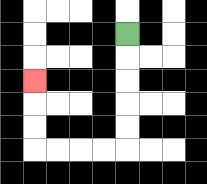{'start': '[5, 1]', 'end': '[1, 3]', 'path_directions': 'D,D,D,D,D,L,L,L,L,U,U,U', 'path_coordinates': '[[5, 1], [5, 2], [5, 3], [5, 4], [5, 5], [5, 6], [4, 6], [3, 6], [2, 6], [1, 6], [1, 5], [1, 4], [1, 3]]'}